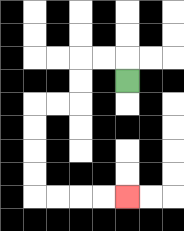{'start': '[5, 3]', 'end': '[5, 8]', 'path_directions': 'U,L,L,D,D,L,L,D,D,D,D,R,R,R,R', 'path_coordinates': '[[5, 3], [5, 2], [4, 2], [3, 2], [3, 3], [3, 4], [2, 4], [1, 4], [1, 5], [1, 6], [1, 7], [1, 8], [2, 8], [3, 8], [4, 8], [5, 8]]'}